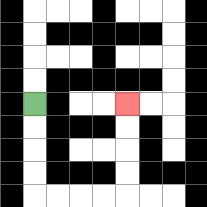{'start': '[1, 4]', 'end': '[5, 4]', 'path_directions': 'D,D,D,D,R,R,R,R,U,U,U,U', 'path_coordinates': '[[1, 4], [1, 5], [1, 6], [1, 7], [1, 8], [2, 8], [3, 8], [4, 8], [5, 8], [5, 7], [5, 6], [5, 5], [5, 4]]'}